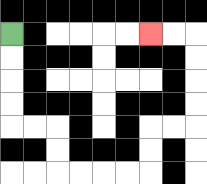{'start': '[0, 1]', 'end': '[6, 1]', 'path_directions': 'D,D,D,D,R,R,D,D,R,R,R,R,U,U,R,R,U,U,U,U,L,L', 'path_coordinates': '[[0, 1], [0, 2], [0, 3], [0, 4], [0, 5], [1, 5], [2, 5], [2, 6], [2, 7], [3, 7], [4, 7], [5, 7], [6, 7], [6, 6], [6, 5], [7, 5], [8, 5], [8, 4], [8, 3], [8, 2], [8, 1], [7, 1], [6, 1]]'}